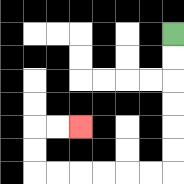{'start': '[7, 1]', 'end': '[3, 5]', 'path_directions': 'D,D,D,D,D,D,L,L,L,L,L,L,U,U,R,R', 'path_coordinates': '[[7, 1], [7, 2], [7, 3], [7, 4], [7, 5], [7, 6], [7, 7], [6, 7], [5, 7], [4, 7], [3, 7], [2, 7], [1, 7], [1, 6], [1, 5], [2, 5], [3, 5]]'}